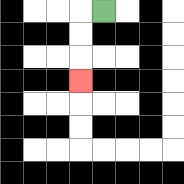{'start': '[4, 0]', 'end': '[3, 3]', 'path_directions': 'L,D,D,D', 'path_coordinates': '[[4, 0], [3, 0], [3, 1], [3, 2], [3, 3]]'}